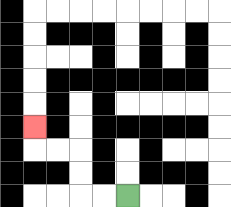{'start': '[5, 8]', 'end': '[1, 5]', 'path_directions': 'L,L,U,U,L,L,U', 'path_coordinates': '[[5, 8], [4, 8], [3, 8], [3, 7], [3, 6], [2, 6], [1, 6], [1, 5]]'}